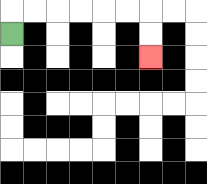{'start': '[0, 1]', 'end': '[6, 2]', 'path_directions': 'U,R,R,R,R,R,R,D,D', 'path_coordinates': '[[0, 1], [0, 0], [1, 0], [2, 0], [3, 0], [4, 0], [5, 0], [6, 0], [6, 1], [6, 2]]'}